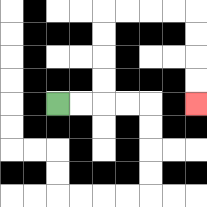{'start': '[2, 4]', 'end': '[8, 4]', 'path_directions': 'R,R,U,U,U,U,R,R,R,R,D,D,D,D', 'path_coordinates': '[[2, 4], [3, 4], [4, 4], [4, 3], [4, 2], [4, 1], [4, 0], [5, 0], [6, 0], [7, 0], [8, 0], [8, 1], [8, 2], [8, 3], [8, 4]]'}